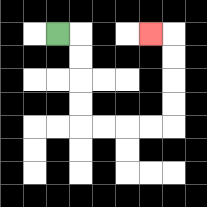{'start': '[2, 1]', 'end': '[6, 1]', 'path_directions': 'R,D,D,D,D,R,R,R,R,U,U,U,U,L', 'path_coordinates': '[[2, 1], [3, 1], [3, 2], [3, 3], [3, 4], [3, 5], [4, 5], [5, 5], [6, 5], [7, 5], [7, 4], [7, 3], [7, 2], [7, 1], [6, 1]]'}